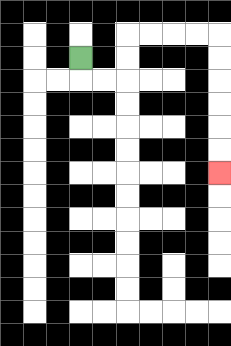{'start': '[3, 2]', 'end': '[9, 7]', 'path_directions': 'D,R,R,U,U,R,R,R,R,D,D,D,D,D,D', 'path_coordinates': '[[3, 2], [3, 3], [4, 3], [5, 3], [5, 2], [5, 1], [6, 1], [7, 1], [8, 1], [9, 1], [9, 2], [9, 3], [9, 4], [9, 5], [9, 6], [9, 7]]'}